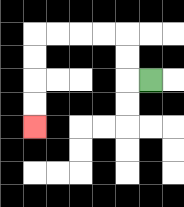{'start': '[6, 3]', 'end': '[1, 5]', 'path_directions': 'L,U,U,L,L,L,L,D,D,D,D', 'path_coordinates': '[[6, 3], [5, 3], [5, 2], [5, 1], [4, 1], [3, 1], [2, 1], [1, 1], [1, 2], [1, 3], [1, 4], [1, 5]]'}